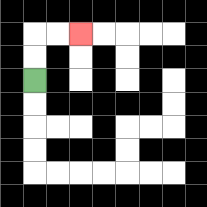{'start': '[1, 3]', 'end': '[3, 1]', 'path_directions': 'U,U,R,R', 'path_coordinates': '[[1, 3], [1, 2], [1, 1], [2, 1], [3, 1]]'}